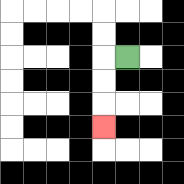{'start': '[5, 2]', 'end': '[4, 5]', 'path_directions': 'L,D,D,D', 'path_coordinates': '[[5, 2], [4, 2], [4, 3], [4, 4], [4, 5]]'}